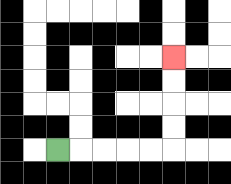{'start': '[2, 6]', 'end': '[7, 2]', 'path_directions': 'R,R,R,R,R,U,U,U,U', 'path_coordinates': '[[2, 6], [3, 6], [4, 6], [5, 6], [6, 6], [7, 6], [7, 5], [7, 4], [7, 3], [7, 2]]'}